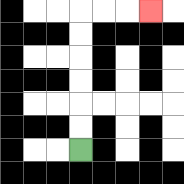{'start': '[3, 6]', 'end': '[6, 0]', 'path_directions': 'U,U,U,U,U,U,R,R,R', 'path_coordinates': '[[3, 6], [3, 5], [3, 4], [3, 3], [3, 2], [3, 1], [3, 0], [4, 0], [5, 0], [6, 0]]'}